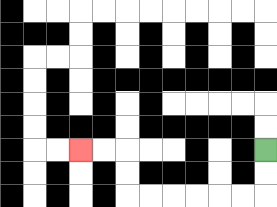{'start': '[11, 6]', 'end': '[3, 6]', 'path_directions': 'D,D,L,L,L,L,L,L,U,U,L,L', 'path_coordinates': '[[11, 6], [11, 7], [11, 8], [10, 8], [9, 8], [8, 8], [7, 8], [6, 8], [5, 8], [5, 7], [5, 6], [4, 6], [3, 6]]'}